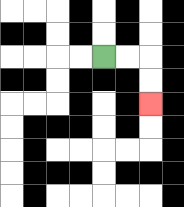{'start': '[4, 2]', 'end': '[6, 4]', 'path_directions': 'R,R,D,D', 'path_coordinates': '[[4, 2], [5, 2], [6, 2], [6, 3], [6, 4]]'}